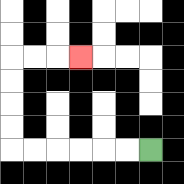{'start': '[6, 6]', 'end': '[3, 2]', 'path_directions': 'L,L,L,L,L,L,U,U,U,U,R,R,R', 'path_coordinates': '[[6, 6], [5, 6], [4, 6], [3, 6], [2, 6], [1, 6], [0, 6], [0, 5], [0, 4], [0, 3], [0, 2], [1, 2], [2, 2], [3, 2]]'}